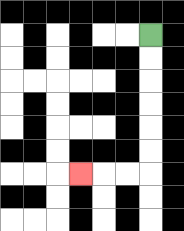{'start': '[6, 1]', 'end': '[3, 7]', 'path_directions': 'D,D,D,D,D,D,L,L,L', 'path_coordinates': '[[6, 1], [6, 2], [6, 3], [6, 4], [6, 5], [6, 6], [6, 7], [5, 7], [4, 7], [3, 7]]'}